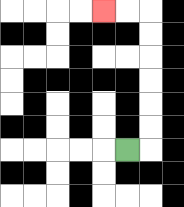{'start': '[5, 6]', 'end': '[4, 0]', 'path_directions': 'R,U,U,U,U,U,U,L,L', 'path_coordinates': '[[5, 6], [6, 6], [6, 5], [6, 4], [6, 3], [6, 2], [6, 1], [6, 0], [5, 0], [4, 0]]'}